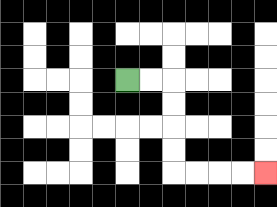{'start': '[5, 3]', 'end': '[11, 7]', 'path_directions': 'R,R,D,D,D,D,R,R,R,R', 'path_coordinates': '[[5, 3], [6, 3], [7, 3], [7, 4], [7, 5], [7, 6], [7, 7], [8, 7], [9, 7], [10, 7], [11, 7]]'}